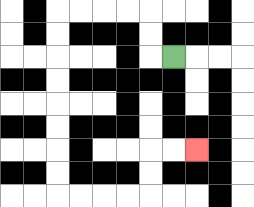{'start': '[7, 2]', 'end': '[8, 6]', 'path_directions': 'L,U,U,L,L,L,L,D,D,D,D,D,D,D,D,R,R,R,R,U,U,R,R', 'path_coordinates': '[[7, 2], [6, 2], [6, 1], [6, 0], [5, 0], [4, 0], [3, 0], [2, 0], [2, 1], [2, 2], [2, 3], [2, 4], [2, 5], [2, 6], [2, 7], [2, 8], [3, 8], [4, 8], [5, 8], [6, 8], [6, 7], [6, 6], [7, 6], [8, 6]]'}